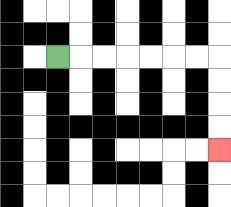{'start': '[2, 2]', 'end': '[9, 6]', 'path_directions': 'R,R,R,R,R,R,R,D,D,D,D', 'path_coordinates': '[[2, 2], [3, 2], [4, 2], [5, 2], [6, 2], [7, 2], [8, 2], [9, 2], [9, 3], [9, 4], [9, 5], [9, 6]]'}